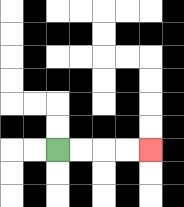{'start': '[2, 6]', 'end': '[6, 6]', 'path_directions': 'R,R,R,R', 'path_coordinates': '[[2, 6], [3, 6], [4, 6], [5, 6], [6, 6]]'}